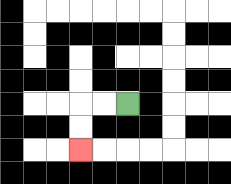{'start': '[5, 4]', 'end': '[3, 6]', 'path_directions': 'L,L,D,D', 'path_coordinates': '[[5, 4], [4, 4], [3, 4], [3, 5], [3, 6]]'}